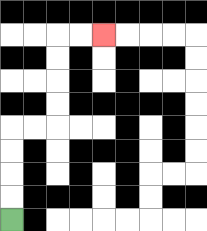{'start': '[0, 9]', 'end': '[4, 1]', 'path_directions': 'U,U,U,U,R,R,U,U,U,U,R,R', 'path_coordinates': '[[0, 9], [0, 8], [0, 7], [0, 6], [0, 5], [1, 5], [2, 5], [2, 4], [2, 3], [2, 2], [2, 1], [3, 1], [4, 1]]'}